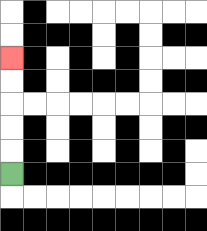{'start': '[0, 7]', 'end': '[0, 2]', 'path_directions': 'U,U,U,U,U', 'path_coordinates': '[[0, 7], [0, 6], [0, 5], [0, 4], [0, 3], [0, 2]]'}